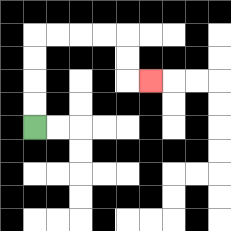{'start': '[1, 5]', 'end': '[6, 3]', 'path_directions': 'U,U,U,U,R,R,R,R,D,D,R', 'path_coordinates': '[[1, 5], [1, 4], [1, 3], [1, 2], [1, 1], [2, 1], [3, 1], [4, 1], [5, 1], [5, 2], [5, 3], [6, 3]]'}